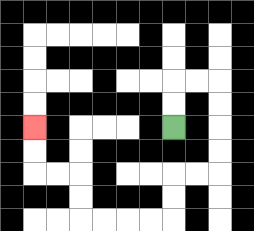{'start': '[7, 5]', 'end': '[1, 5]', 'path_directions': 'U,U,R,R,D,D,D,D,L,L,D,D,L,L,L,L,U,U,L,L,U,U', 'path_coordinates': '[[7, 5], [7, 4], [7, 3], [8, 3], [9, 3], [9, 4], [9, 5], [9, 6], [9, 7], [8, 7], [7, 7], [7, 8], [7, 9], [6, 9], [5, 9], [4, 9], [3, 9], [3, 8], [3, 7], [2, 7], [1, 7], [1, 6], [1, 5]]'}